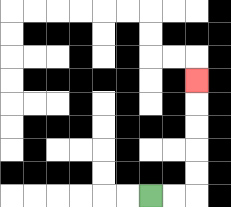{'start': '[6, 8]', 'end': '[8, 3]', 'path_directions': 'R,R,U,U,U,U,U', 'path_coordinates': '[[6, 8], [7, 8], [8, 8], [8, 7], [8, 6], [8, 5], [8, 4], [8, 3]]'}